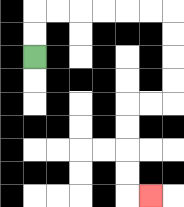{'start': '[1, 2]', 'end': '[6, 8]', 'path_directions': 'U,U,R,R,R,R,R,R,D,D,D,D,L,L,D,D,D,D,R', 'path_coordinates': '[[1, 2], [1, 1], [1, 0], [2, 0], [3, 0], [4, 0], [5, 0], [6, 0], [7, 0], [7, 1], [7, 2], [7, 3], [7, 4], [6, 4], [5, 4], [5, 5], [5, 6], [5, 7], [5, 8], [6, 8]]'}